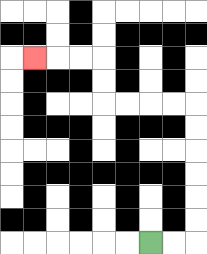{'start': '[6, 10]', 'end': '[1, 2]', 'path_directions': 'R,R,U,U,U,U,U,U,L,L,L,L,U,U,L,L,L', 'path_coordinates': '[[6, 10], [7, 10], [8, 10], [8, 9], [8, 8], [8, 7], [8, 6], [8, 5], [8, 4], [7, 4], [6, 4], [5, 4], [4, 4], [4, 3], [4, 2], [3, 2], [2, 2], [1, 2]]'}